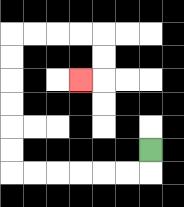{'start': '[6, 6]', 'end': '[3, 3]', 'path_directions': 'D,L,L,L,L,L,L,U,U,U,U,U,U,R,R,R,R,D,D,L', 'path_coordinates': '[[6, 6], [6, 7], [5, 7], [4, 7], [3, 7], [2, 7], [1, 7], [0, 7], [0, 6], [0, 5], [0, 4], [0, 3], [0, 2], [0, 1], [1, 1], [2, 1], [3, 1], [4, 1], [4, 2], [4, 3], [3, 3]]'}